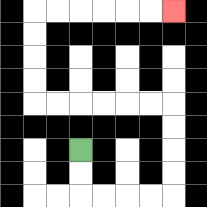{'start': '[3, 6]', 'end': '[7, 0]', 'path_directions': 'D,D,R,R,R,R,U,U,U,U,L,L,L,L,L,L,U,U,U,U,R,R,R,R,R,R', 'path_coordinates': '[[3, 6], [3, 7], [3, 8], [4, 8], [5, 8], [6, 8], [7, 8], [7, 7], [7, 6], [7, 5], [7, 4], [6, 4], [5, 4], [4, 4], [3, 4], [2, 4], [1, 4], [1, 3], [1, 2], [1, 1], [1, 0], [2, 0], [3, 0], [4, 0], [5, 0], [6, 0], [7, 0]]'}